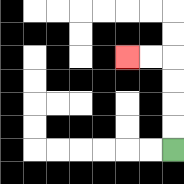{'start': '[7, 6]', 'end': '[5, 2]', 'path_directions': 'U,U,U,U,L,L', 'path_coordinates': '[[7, 6], [7, 5], [7, 4], [7, 3], [7, 2], [6, 2], [5, 2]]'}